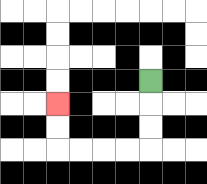{'start': '[6, 3]', 'end': '[2, 4]', 'path_directions': 'D,D,D,L,L,L,L,U,U', 'path_coordinates': '[[6, 3], [6, 4], [6, 5], [6, 6], [5, 6], [4, 6], [3, 6], [2, 6], [2, 5], [2, 4]]'}